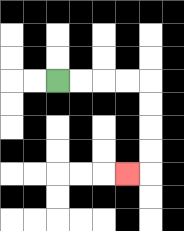{'start': '[2, 3]', 'end': '[5, 7]', 'path_directions': 'R,R,R,R,D,D,D,D,L', 'path_coordinates': '[[2, 3], [3, 3], [4, 3], [5, 3], [6, 3], [6, 4], [6, 5], [6, 6], [6, 7], [5, 7]]'}